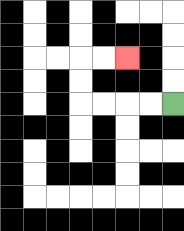{'start': '[7, 4]', 'end': '[5, 2]', 'path_directions': 'L,L,L,L,U,U,R,R', 'path_coordinates': '[[7, 4], [6, 4], [5, 4], [4, 4], [3, 4], [3, 3], [3, 2], [4, 2], [5, 2]]'}